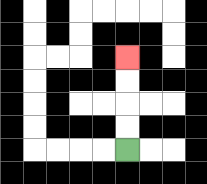{'start': '[5, 6]', 'end': '[5, 2]', 'path_directions': 'U,U,U,U', 'path_coordinates': '[[5, 6], [5, 5], [5, 4], [5, 3], [5, 2]]'}